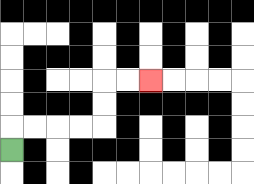{'start': '[0, 6]', 'end': '[6, 3]', 'path_directions': 'U,R,R,R,R,U,U,R,R', 'path_coordinates': '[[0, 6], [0, 5], [1, 5], [2, 5], [3, 5], [4, 5], [4, 4], [4, 3], [5, 3], [6, 3]]'}